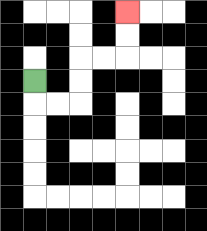{'start': '[1, 3]', 'end': '[5, 0]', 'path_directions': 'D,R,R,U,U,R,R,U,U', 'path_coordinates': '[[1, 3], [1, 4], [2, 4], [3, 4], [3, 3], [3, 2], [4, 2], [5, 2], [5, 1], [5, 0]]'}